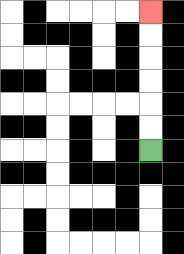{'start': '[6, 6]', 'end': '[6, 0]', 'path_directions': 'U,U,U,U,U,U', 'path_coordinates': '[[6, 6], [6, 5], [6, 4], [6, 3], [6, 2], [6, 1], [6, 0]]'}